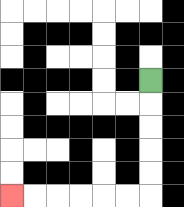{'start': '[6, 3]', 'end': '[0, 8]', 'path_directions': 'D,D,D,D,D,L,L,L,L,L,L', 'path_coordinates': '[[6, 3], [6, 4], [6, 5], [6, 6], [6, 7], [6, 8], [5, 8], [4, 8], [3, 8], [2, 8], [1, 8], [0, 8]]'}